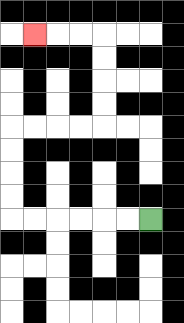{'start': '[6, 9]', 'end': '[1, 1]', 'path_directions': 'L,L,L,L,L,L,U,U,U,U,R,R,R,R,U,U,U,U,L,L,L', 'path_coordinates': '[[6, 9], [5, 9], [4, 9], [3, 9], [2, 9], [1, 9], [0, 9], [0, 8], [0, 7], [0, 6], [0, 5], [1, 5], [2, 5], [3, 5], [4, 5], [4, 4], [4, 3], [4, 2], [4, 1], [3, 1], [2, 1], [1, 1]]'}